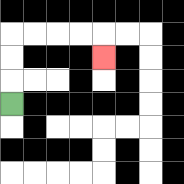{'start': '[0, 4]', 'end': '[4, 2]', 'path_directions': 'U,U,U,R,R,R,R,D', 'path_coordinates': '[[0, 4], [0, 3], [0, 2], [0, 1], [1, 1], [2, 1], [3, 1], [4, 1], [4, 2]]'}